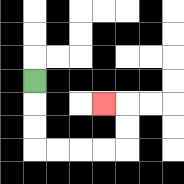{'start': '[1, 3]', 'end': '[4, 4]', 'path_directions': 'D,D,D,R,R,R,R,U,U,L', 'path_coordinates': '[[1, 3], [1, 4], [1, 5], [1, 6], [2, 6], [3, 6], [4, 6], [5, 6], [5, 5], [5, 4], [4, 4]]'}